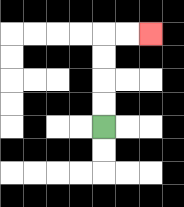{'start': '[4, 5]', 'end': '[6, 1]', 'path_directions': 'U,U,U,U,R,R', 'path_coordinates': '[[4, 5], [4, 4], [4, 3], [4, 2], [4, 1], [5, 1], [6, 1]]'}